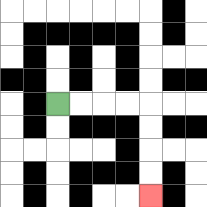{'start': '[2, 4]', 'end': '[6, 8]', 'path_directions': 'R,R,R,R,D,D,D,D', 'path_coordinates': '[[2, 4], [3, 4], [4, 4], [5, 4], [6, 4], [6, 5], [6, 6], [6, 7], [6, 8]]'}